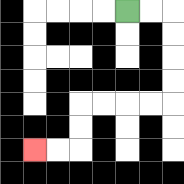{'start': '[5, 0]', 'end': '[1, 6]', 'path_directions': 'R,R,D,D,D,D,L,L,L,L,D,D,L,L', 'path_coordinates': '[[5, 0], [6, 0], [7, 0], [7, 1], [7, 2], [7, 3], [7, 4], [6, 4], [5, 4], [4, 4], [3, 4], [3, 5], [3, 6], [2, 6], [1, 6]]'}